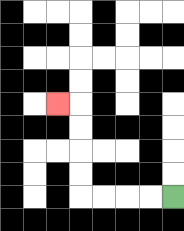{'start': '[7, 8]', 'end': '[2, 4]', 'path_directions': 'L,L,L,L,U,U,U,U,L', 'path_coordinates': '[[7, 8], [6, 8], [5, 8], [4, 8], [3, 8], [3, 7], [3, 6], [3, 5], [3, 4], [2, 4]]'}